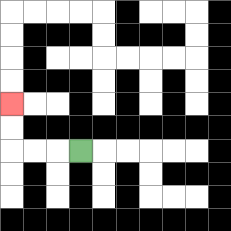{'start': '[3, 6]', 'end': '[0, 4]', 'path_directions': 'L,L,L,U,U', 'path_coordinates': '[[3, 6], [2, 6], [1, 6], [0, 6], [0, 5], [0, 4]]'}